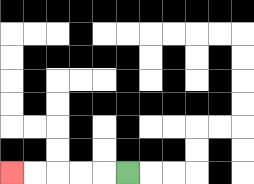{'start': '[5, 7]', 'end': '[0, 7]', 'path_directions': 'L,L,L,L,L', 'path_coordinates': '[[5, 7], [4, 7], [3, 7], [2, 7], [1, 7], [0, 7]]'}